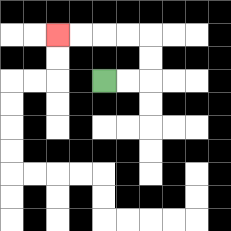{'start': '[4, 3]', 'end': '[2, 1]', 'path_directions': 'R,R,U,U,L,L,L,L', 'path_coordinates': '[[4, 3], [5, 3], [6, 3], [6, 2], [6, 1], [5, 1], [4, 1], [3, 1], [2, 1]]'}